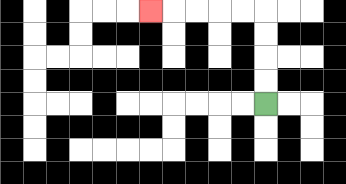{'start': '[11, 4]', 'end': '[6, 0]', 'path_directions': 'U,U,U,U,L,L,L,L,L', 'path_coordinates': '[[11, 4], [11, 3], [11, 2], [11, 1], [11, 0], [10, 0], [9, 0], [8, 0], [7, 0], [6, 0]]'}